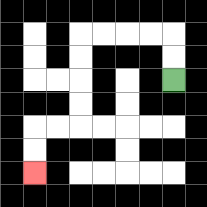{'start': '[7, 3]', 'end': '[1, 7]', 'path_directions': 'U,U,L,L,L,L,D,D,D,D,L,L,D,D', 'path_coordinates': '[[7, 3], [7, 2], [7, 1], [6, 1], [5, 1], [4, 1], [3, 1], [3, 2], [3, 3], [3, 4], [3, 5], [2, 5], [1, 5], [1, 6], [1, 7]]'}